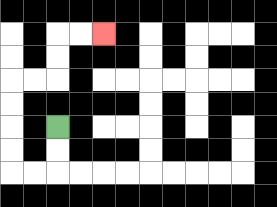{'start': '[2, 5]', 'end': '[4, 1]', 'path_directions': 'D,D,L,L,U,U,U,U,R,R,U,U,R,R', 'path_coordinates': '[[2, 5], [2, 6], [2, 7], [1, 7], [0, 7], [0, 6], [0, 5], [0, 4], [0, 3], [1, 3], [2, 3], [2, 2], [2, 1], [3, 1], [4, 1]]'}